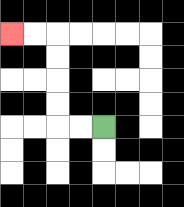{'start': '[4, 5]', 'end': '[0, 1]', 'path_directions': 'L,L,U,U,U,U,L,L', 'path_coordinates': '[[4, 5], [3, 5], [2, 5], [2, 4], [2, 3], [2, 2], [2, 1], [1, 1], [0, 1]]'}